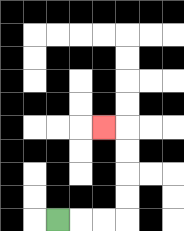{'start': '[2, 9]', 'end': '[4, 5]', 'path_directions': 'R,R,R,U,U,U,U,L', 'path_coordinates': '[[2, 9], [3, 9], [4, 9], [5, 9], [5, 8], [5, 7], [5, 6], [5, 5], [4, 5]]'}